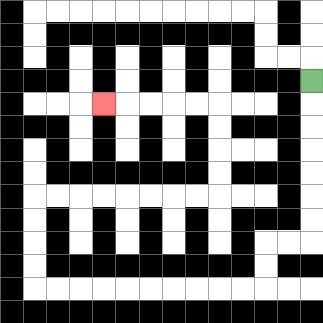{'start': '[13, 3]', 'end': '[4, 4]', 'path_directions': 'D,D,D,D,D,D,D,L,L,D,D,L,L,L,L,L,L,L,L,L,L,U,U,U,U,R,R,R,R,R,R,R,R,U,U,U,U,L,L,L,L,L', 'path_coordinates': '[[13, 3], [13, 4], [13, 5], [13, 6], [13, 7], [13, 8], [13, 9], [13, 10], [12, 10], [11, 10], [11, 11], [11, 12], [10, 12], [9, 12], [8, 12], [7, 12], [6, 12], [5, 12], [4, 12], [3, 12], [2, 12], [1, 12], [1, 11], [1, 10], [1, 9], [1, 8], [2, 8], [3, 8], [4, 8], [5, 8], [6, 8], [7, 8], [8, 8], [9, 8], [9, 7], [9, 6], [9, 5], [9, 4], [8, 4], [7, 4], [6, 4], [5, 4], [4, 4]]'}